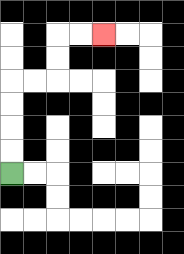{'start': '[0, 7]', 'end': '[4, 1]', 'path_directions': 'U,U,U,U,R,R,U,U,R,R', 'path_coordinates': '[[0, 7], [0, 6], [0, 5], [0, 4], [0, 3], [1, 3], [2, 3], [2, 2], [2, 1], [3, 1], [4, 1]]'}